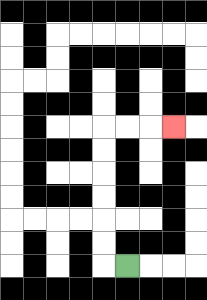{'start': '[5, 11]', 'end': '[7, 5]', 'path_directions': 'L,U,U,U,U,U,U,R,R,R', 'path_coordinates': '[[5, 11], [4, 11], [4, 10], [4, 9], [4, 8], [4, 7], [4, 6], [4, 5], [5, 5], [6, 5], [7, 5]]'}